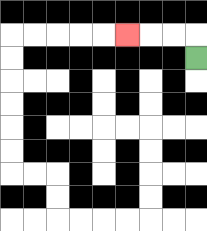{'start': '[8, 2]', 'end': '[5, 1]', 'path_directions': 'U,L,L,L', 'path_coordinates': '[[8, 2], [8, 1], [7, 1], [6, 1], [5, 1]]'}